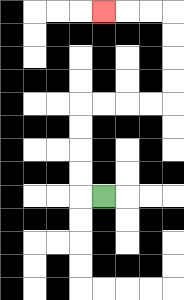{'start': '[4, 8]', 'end': '[4, 0]', 'path_directions': 'L,U,U,U,U,R,R,R,R,U,U,U,U,L,L,L', 'path_coordinates': '[[4, 8], [3, 8], [3, 7], [3, 6], [3, 5], [3, 4], [4, 4], [5, 4], [6, 4], [7, 4], [7, 3], [7, 2], [7, 1], [7, 0], [6, 0], [5, 0], [4, 0]]'}